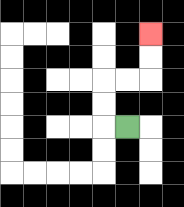{'start': '[5, 5]', 'end': '[6, 1]', 'path_directions': 'L,U,U,R,R,U,U', 'path_coordinates': '[[5, 5], [4, 5], [4, 4], [4, 3], [5, 3], [6, 3], [6, 2], [6, 1]]'}